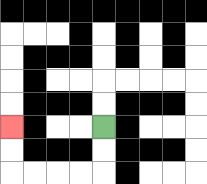{'start': '[4, 5]', 'end': '[0, 5]', 'path_directions': 'D,D,L,L,L,L,U,U', 'path_coordinates': '[[4, 5], [4, 6], [4, 7], [3, 7], [2, 7], [1, 7], [0, 7], [0, 6], [0, 5]]'}